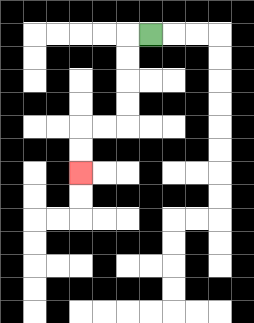{'start': '[6, 1]', 'end': '[3, 7]', 'path_directions': 'L,D,D,D,D,L,L,D,D', 'path_coordinates': '[[6, 1], [5, 1], [5, 2], [5, 3], [5, 4], [5, 5], [4, 5], [3, 5], [3, 6], [3, 7]]'}